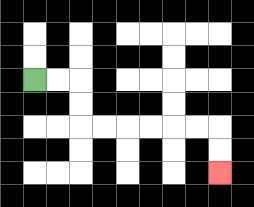{'start': '[1, 3]', 'end': '[9, 7]', 'path_directions': 'R,R,D,D,R,R,R,R,R,R,D,D', 'path_coordinates': '[[1, 3], [2, 3], [3, 3], [3, 4], [3, 5], [4, 5], [5, 5], [6, 5], [7, 5], [8, 5], [9, 5], [9, 6], [9, 7]]'}